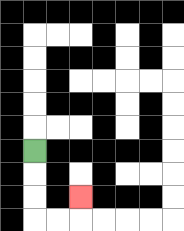{'start': '[1, 6]', 'end': '[3, 8]', 'path_directions': 'D,D,D,R,R,U', 'path_coordinates': '[[1, 6], [1, 7], [1, 8], [1, 9], [2, 9], [3, 9], [3, 8]]'}